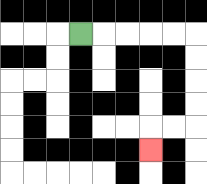{'start': '[3, 1]', 'end': '[6, 6]', 'path_directions': 'R,R,R,R,R,D,D,D,D,L,L,D', 'path_coordinates': '[[3, 1], [4, 1], [5, 1], [6, 1], [7, 1], [8, 1], [8, 2], [8, 3], [8, 4], [8, 5], [7, 5], [6, 5], [6, 6]]'}